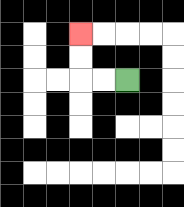{'start': '[5, 3]', 'end': '[3, 1]', 'path_directions': 'L,L,U,U', 'path_coordinates': '[[5, 3], [4, 3], [3, 3], [3, 2], [3, 1]]'}